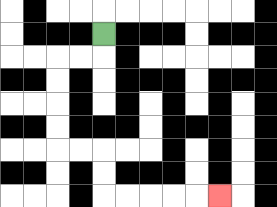{'start': '[4, 1]', 'end': '[9, 8]', 'path_directions': 'D,L,L,D,D,D,D,R,R,D,D,R,R,R,R,R', 'path_coordinates': '[[4, 1], [4, 2], [3, 2], [2, 2], [2, 3], [2, 4], [2, 5], [2, 6], [3, 6], [4, 6], [4, 7], [4, 8], [5, 8], [6, 8], [7, 8], [8, 8], [9, 8]]'}